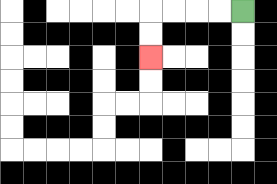{'start': '[10, 0]', 'end': '[6, 2]', 'path_directions': 'L,L,L,L,D,D', 'path_coordinates': '[[10, 0], [9, 0], [8, 0], [7, 0], [6, 0], [6, 1], [6, 2]]'}